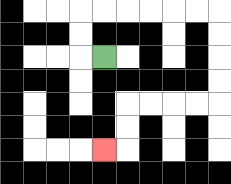{'start': '[4, 2]', 'end': '[4, 6]', 'path_directions': 'L,U,U,R,R,R,R,R,R,D,D,D,D,L,L,L,L,D,D,L', 'path_coordinates': '[[4, 2], [3, 2], [3, 1], [3, 0], [4, 0], [5, 0], [6, 0], [7, 0], [8, 0], [9, 0], [9, 1], [9, 2], [9, 3], [9, 4], [8, 4], [7, 4], [6, 4], [5, 4], [5, 5], [5, 6], [4, 6]]'}